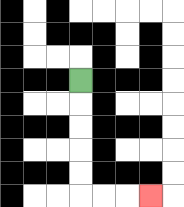{'start': '[3, 3]', 'end': '[6, 8]', 'path_directions': 'D,D,D,D,D,R,R,R', 'path_coordinates': '[[3, 3], [3, 4], [3, 5], [3, 6], [3, 7], [3, 8], [4, 8], [5, 8], [6, 8]]'}